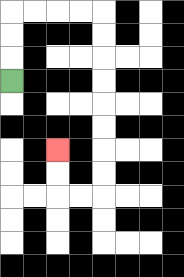{'start': '[0, 3]', 'end': '[2, 6]', 'path_directions': 'U,U,U,R,R,R,R,D,D,D,D,D,D,D,D,L,L,U,U', 'path_coordinates': '[[0, 3], [0, 2], [0, 1], [0, 0], [1, 0], [2, 0], [3, 0], [4, 0], [4, 1], [4, 2], [4, 3], [4, 4], [4, 5], [4, 6], [4, 7], [4, 8], [3, 8], [2, 8], [2, 7], [2, 6]]'}